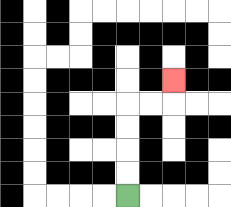{'start': '[5, 8]', 'end': '[7, 3]', 'path_directions': 'U,U,U,U,R,R,U', 'path_coordinates': '[[5, 8], [5, 7], [5, 6], [5, 5], [5, 4], [6, 4], [7, 4], [7, 3]]'}